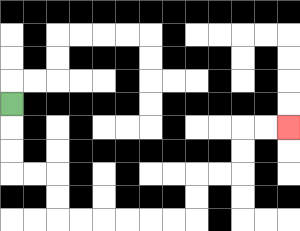{'start': '[0, 4]', 'end': '[12, 5]', 'path_directions': 'D,D,D,R,R,D,D,R,R,R,R,R,R,U,U,R,R,U,U,R,R', 'path_coordinates': '[[0, 4], [0, 5], [0, 6], [0, 7], [1, 7], [2, 7], [2, 8], [2, 9], [3, 9], [4, 9], [5, 9], [6, 9], [7, 9], [8, 9], [8, 8], [8, 7], [9, 7], [10, 7], [10, 6], [10, 5], [11, 5], [12, 5]]'}